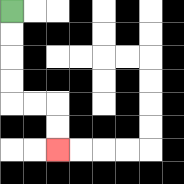{'start': '[0, 0]', 'end': '[2, 6]', 'path_directions': 'D,D,D,D,R,R,D,D', 'path_coordinates': '[[0, 0], [0, 1], [0, 2], [0, 3], [0, 4], [1, 4], [2, 4], [2, 5], [2, 6]]'}